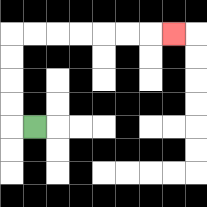{'start': '[1, 5]', 'end': '[7, 1]', 'path_directions': 'L,U,U,U,U,R,R,R,R,R,R,R', 'path_coordinates': '[[1, 5], [0, 5], [0, 4], [0, 3], [0, 2], [0, 1], [1, 1], [2, 1], [3, 1], [4, 1], [5, 1], [6, 1], [7, 1]]'}